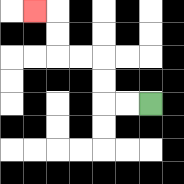{'start': '[6, 4]', 'end': '[1, 0]', 'path_directions': 'L,L,U,U,L,L,U,U,L', 'path_coordinates': '[[6, 4], [5, 4], [4, 4], [4, 3], [4, 2], [3, 2], [2, 2], [2, 1], [2, 0], [1, 0]]'}